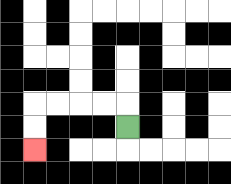{'start': '[5, 5]', 'end': '[1, 6]', 'path_directions': 'U,L,L,L,L,D,D', 'path_coordinates': '[[5, 5], [5, 4], [4, 4], [3, 4], [2, 4], [1, 4], [1, 5], [1, 6]]'}